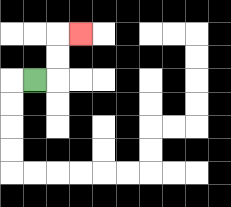{'start': '[1, 3]', 'end': '[3, 1]', 'path_directions': 'R,U,U,R', 'path_coordinates': '[[1, 3], [2, 3], [2, 2], [2, 1], [3, 1]]'}